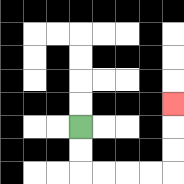{'start': '[3, 5]', 'end': '[7, 4]', 'path_directions': 'D,D,R,R,R,R,U,U,U', 'path_coordinates': '[[3, 5], [3, 6], [3, 7], [4, 7], [5, 7], [6, 7], [7, 7], [7, 6], [7, 5], [7, 4]]'}